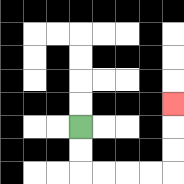{'start': '[3, 5]', 'end': '[7, 4]', 'path_directions': 'D,D,R,R,R,R,U,U,U', 'path_coordinates': '[[3, 5], [3, 6], [3, 7], [4, 7], [5, 7], [6, 7], [7, 7], [7, 6], [7, 5], [7, 4]]'}